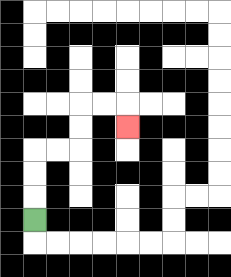{'start': '[1, 9]', 'end': '[5, 5]', 'path_directions': 'U,U,U,R,R,U,U,R,R,D', 'path_coordinates': '[[1, 9], [1, 8], [1, 7], [1, 6], [2, 6], [3, 6], [3, 5], [3, 4], [4, 4], [5, 4], [5, 5]]'}